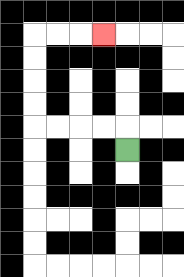{'start': '[5, 6]', 'end': '[4, 1]', 'path_directions': 'U,L,L,L,L,U,U,U,U,R,R,R', 'path_coordinates': '[[5, 6], [5, 5], [4, 5], [3, 5], [2, 5], [1, 5], [1, 4], [1, 3], [1, 2], [1, 1], [2, 1], [3, 1], [4, 1]]'}